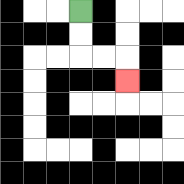{'start': '[3, 0]', 'end': '[5, 3]', 'path_directions': 'D,D,R,R,D', 'path_coordinates': '[[3, 0], [3, 1], [3, 2], [4, 2], [5, 2], [5, 3]]'}